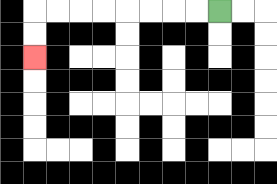{'start': '[9, 0]', 'end': '[1, 2]', 'path_directions': 'L,L,L,L,L,L,L,L,D,D', 'path_coordinates': '[[9, 0], [8, 0], [7, 0], [6, 0], [5, 0], [4, 0], [3, 0], [2, 0], [1, 0], [1, 1], [1, 2]]'}